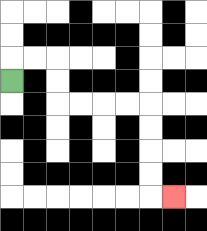{'start': '[0, 3]', 'end': '[7, 8]', 'path_directions': 'U,R,R,D,D,R,R,R,R,D,D,D,D,R', 'path_coordinates': '[[0, 3], [0, 2], [1, 2], [2, 2], [2, 3], [2, 4], [3, 4], [4, 4], [5, 4], [6, 4], [6, 5], [6, 6], [6, 7], [6, 8], [7, 8]]'}